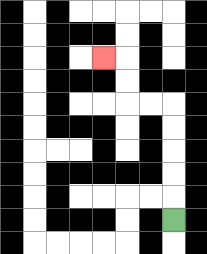{'start': '[7, 9]', 'end': '[4, 2]', 'path_directions': 'U,U,U,U,U,L,L,U,U,L', 'path_coordinates': '[[7, 9], [7, 8], [7, 7], [7, 6], [7, 5], [7, 4], [6, 4], [5, 4], [5, 3], [5, 2], [4, 2]]'}